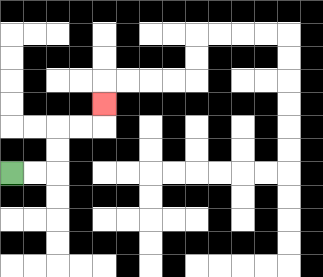{'start': '[0, 7]', 'end': '[4, 4]', 'path_directions': 'R,R,U,U,R,R,U', 'path_coordinates': '[[0, 7], [1, 7], [2, 7], [2, 6], [2, 5], [3, 5], [4, 5], [4, 4]]'}